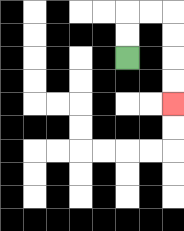{'start': '[5, 2]', 'end': '[7, 4]', 'path_directions': 'U,U,R,R,D,D,D,D', 'path_coordinates': '[[5, 2], [5, 1], [5, 0], [6, 0], [7, 0], [7, 1], [7, 2], [7, 3], [7, 4]]'}